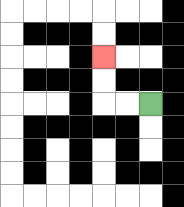{'start': '[6, 4]', 'end': '[4, 2]', 'path_directions': 'L,L,U,U', 'path_coordinates': '[[6, 4], [5, 4], [4, 4], [4, 3], [4, 2]]'}